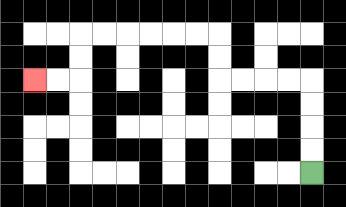{'start': '[13, 7]', 'end': '[1, 3]', 'path_directions': 'U,U,U,U,L,L,L,L,U,U,L,L,L,L,L,L,D,D,L,L', 'path_coordinates': '[[13, 7], [13, 6], [13, 5], [13, 4], [13, 3], [12, 3], [11, 3], [10, 3], [9, 3], [9, 2], [9, 1], [8, 1], [7, 1], [6, 1], [5, 1], [4, 1], [3, 1], [3, 2], [3, 3], [2, 3], [1, 3]]'}